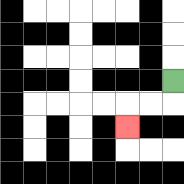{'start': '[7, 3]', 'end': '[5, 5]', 'path_directions': 'D,L,L,D', 'path_coordinates': '[[7, 3], [7, 4], [6, 4], [5, 4], [5, 5]]'}